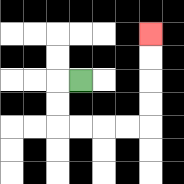{'start': '[3, 3]', 'end': '[6, 1]', 'path_directions': 'L,D,D,R,R,R,R,U,U,U,U', 'path_coordinates': '[[3, 3], [2, 3], [2, 4], [2, 5], [3, 5], [4, 5], [5, 5], [6, 5], [6, 4], [6, 3], [6, 2], [6, 1]]'}